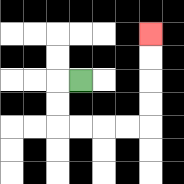{'start': '[3, 3]', 'end': '[6, 1]', 'path_directions': 'L,D,D,R,R,R,R,U,U,U,U', 'path_coordinates': '[[3, 3], [2, 3], [2, 4], [2, 5], [3, 5], [4, 5], [5, 5], [6, 5], [6, 4], [6, 3], [6, 2], [6, 1]]'}